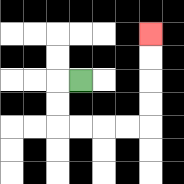{'start': '[3, 3]', 'end': '[6, 1]', 'path_directions': 'L,D,D,R,R,R,R,U,U,U,U', 'path_coordinates': '[[3, 3], [2, 3], [2, 4], [2, 5], [3, 5], [4, 5], [5, 5], [6, 5], [6, 4], [6, 3], [6, 2], [6, 1]]'}